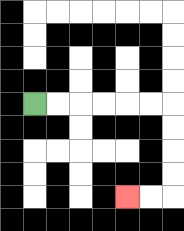{'start': '[1, 4]', 'end': '[5, 8]', 'path_directions': 'R,R,R,R,R,R,D,D,D,D,L,L', 'path_coordinates': '[[1, 4], [2, 4], [3, 4], [4, 4], [5, 4], [6, 4], [7, 4], [7, 5], [7, 6], [7, 7], [7, 8], [6, 8], [5, 8]]'}